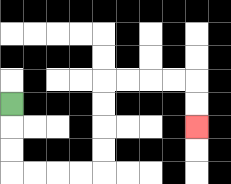{'start': '[0, 4]', 'end': '[8, 5]', 'path_directions': 'D,D,D,R,R,R,R,U,U,U,U,R,R,R,R,D,D', 'path_coordinates': '[[0, 4], [0, 5], [0, 6], [0, 7], [1, 7], [2, 7], [3, 7], [4, 7], [4, 6], [4, 5], [4, 4], [4, 3], [5, 3], [6, 3], [7, 3], [8, 3], [8, 4], [8, 5]]'}